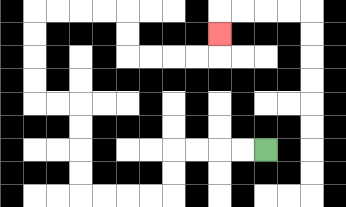{'start': '[11, 6]', 'end': '[9, 1]', 'path_directions': 'L,L,L,L,D,D,L,L,L,L,U,U,U,U,L,L,U,U,U,U,R,R,R,R,D,D,R,R,R,R,U', 'path_coordinates': '[[11, 6], [10, 6], [9, 6], [8, 6], [7, 6], [7, 7], [7, 8], [6, 8], [5, 8], [4, 8], [3, 8], [3, 7], [3, 6], [3, 5], [3, 4], [2, 4], [1, 4], [1, 3], [1, 2], [1, 1], [1, 0], [2, 0], [3, 0], [4, 0], [5, 0], [5, 1], [5, 2], [6, 2], [7, 2], [8, 2], [9, 2], [9, 1]]'}